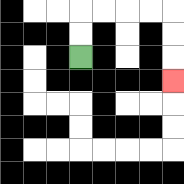{'start': '[3, 2]', 'end': '[7, 3]', 'path_directions': 'U,U,R,R,R,R,D,D,D', 'path_coordinates': '[[3, 2], [3, 1], [3, 0], [4, 0], [5, 0], [6, 0], [7, 0], [7, 1], [7, 2], [7, 3]]'}